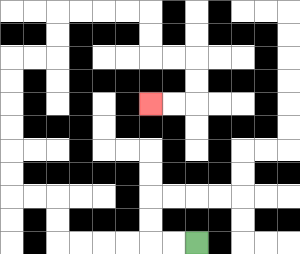{'start': '[8, 10]', 'end': '[6, 4]', 'path_directions': 'L,L,L,L,L,L,U,U,L,L,U,U,U,U,U,U,R,R,U,U,R,R,R,R,D,D,R,R,D,D,L,L', 'path_coordinates': '[[8, 10], [7, 10], [6, 10], [5, 10], [4, 10], [3, 10], [2, 10], [2, 9], [2, 8], [1, 8], [0, 8], [0, 7], [0, 6], [0, 5], [0, 4], [0, 3], [0, 2], [1, 2], [2, 2], [2, 1], [2, 0], [3, 0], [4, 0], [5, 0], [6, 0], [6, 1], [6, 2], [7, 2], [8, 2], [8, 3], [8, 4], [7, 4], [6, 4]]'}